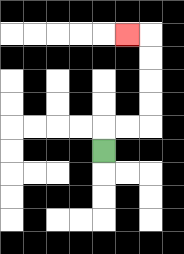{'start': '[4, 6]', 'end': '[5, 1]', 'path_directions': 'U,R,R,U,U,U,U,L', 'path_coordinates': '[[4, 6], [4, 5], [5, 5], [6, 5], [6, 4], [6, 3], [6, 2], [6, 1], [5, 1]]'}